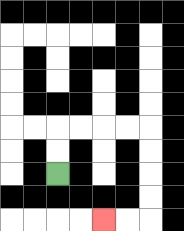{'start': '[2, 7]', 'end': '[4, 9]', 'path_directions': 'U,U,R,R,R,R,D,D,D,D,L,L', 'path_coordinates': '[[2, 7], [2, 6], [2, 5], [3, 5], [4, 5], [5, 5], [6, 5], [6, 6], [6, 7], [6, 8], [6, 9], [5, 9], [4, 9]]'}